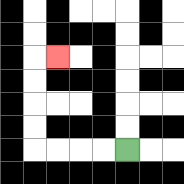{'start': '[5, 6]', 'end': '[2, 2]', 'path_directions': 'L,L,L,L,U,U,U,U,R', 'path_coordinates': '[[5, 6], [4, 6], [3, 6], [2, 6], [1, 6], [1, 5], [1, 4], [1, 3], [1, 2], [2, 2]]'}